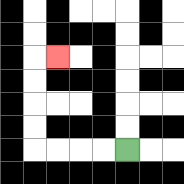{'start': '[5, 6]', 'end': '[2, 2]', 'path_directions': 'L,L,L,L,U,U,U,U,R', 'path_coordinates': '[[5, 6], [4, 6], [3, 6], [2, 6], [1, 6], [1, 5], [1, 4], [1, 3], [1, 2], [2, 2]]'}